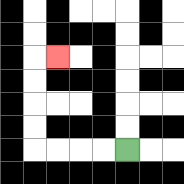{'start': '[5, 6]', 'end': '[2, 2]', 'path_directions': 'L,L,L,L,U,U,U,U,R', 'path_coordinates': '[[5, 6], [4, 6], [3, 6], [2, 6], [1, 6], [1, 5], [1, 4], [1, 3], [1, 2], [2, 2]]'}